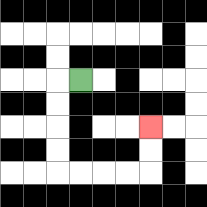{'start': '[3, 3]', 'end': '[6, 5]', 'path_directions': 'L,D,D,D,D,R,R,R,R,U,U', 'path_coordinates': '[[3, 3], [2, 3], [2, 4], [2, 5], [2, 6], [2, 7], [3, 7], [4, 7], [5, 7], [6, 7], [6, 6], [6, 5]]'}